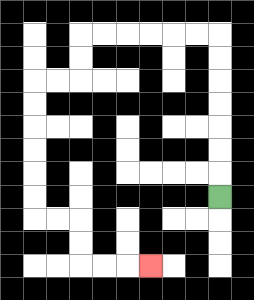{'start': '[9, 8]', 'end': '[6, 11]', 'path_directions': 'U,U,U,U,U,U,U,L,L,L,L,L,L,D,D,L,L,D,D,D,D,D,D,R,R,D,D,R,R,R', 'path_coordinates': '[[9, 8], [9, 7], [9, 6], [9, 5], [9, 4], [9, 3], [9, 2], [9, 1], [8, 1], [7, 1], [6, 1], [5, 1], [4, 1], [3, 1], [3, 2], [3, 3], [2, 3], [1, 3], [1, 4], [1, 5], [1, 6], [1, 7], [1, 8], [1, 9], [2, 9], [3, 9], [3, 10], [3, 11], [4, 11], [5, 11], [6, 11]]'}